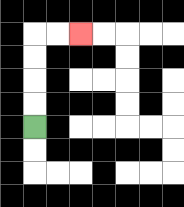{'start': '[1, 5]', 'end': '[3, 1]', 'path_directions': 'U,U,U,U,R,R', 'path_coordinates': '[[1, 5], [1, 4], [1, 3], [1, 2], [1, 1], [2, 1], [3, 1]]'}